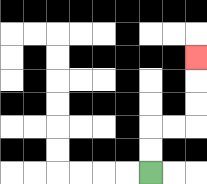{'start': '[6, 7]', 'end': '[8, 2]', 'path_directions': 'U,U,R,R,U,U,U', 'path_coordinates': '[[6, 7], [6, 6], [6, 5], [7, 5], [8, 5], [8, 4], [8, 3], [8, 2]]'}